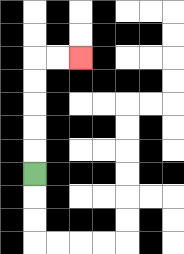{'start': '[1, 7]', 'end': '[3, 2]', 'path_directions': 'U,U,U,U,U,R,R', 'path_coordinates': '[[1, 7], [1, 6], [1, 5], [1, 4], [1, 3], [1, 2], [2, 2], [3, 2]]'}